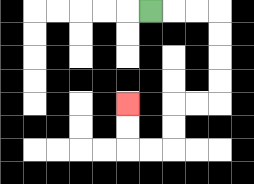{'start': '[6, 0]', 'end': '[5, 4]', 'path_directions': 'R,R,R,D,D,D,D,L,L,D,D,L,L,U,U', 'path_coordinates': '[[6, 0], [7, 0], [8, 0], [9, 0], [9, 1], [9, 2], [9, 3], [9, 4], [8, 4], [7, 4], [7, 5], [7, 6], [6, 6], [5, 6], [5, 5], [5, 4]]'}